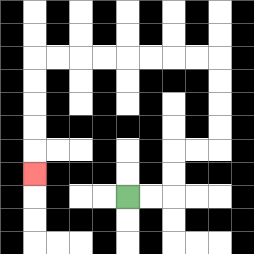{'start': '[5, 8]', 'end': '[1, 7]', 'path_directions': 'R,R,U,U,R,R,U,U,U,U,L,L,L,L,L,L,L,L,D,D,D,D,D', 'path_coordinates': '[[5, 8], [6, 8], [7, 8], [7, 7], [7, 6], [8, 6], [9, 6], [9, 5], [9, 4], [9, 3], [9, 2], [8, 2], [7, 2], [6, 2], [5, 2], [4, 2], [3, 2], [2, 2], [1, 2], [1, 3], [1, 4], [1, 5], [1, 6], [1, 7]]'}